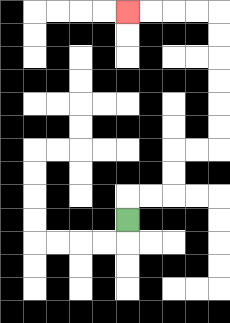{'start': '[5, 9]', 'end': '[5, 0]', 'path_directions': 'U,R,R,U,U,R,R,U,U,U,U,U,U,L,L,L,L', 'path_coordinates': '[[5, 9], [5, 8], [6, 8], [7, 8], [7, 7], [7, 6], [8, 6], [9, 6], [9, 5], [9, 4], [9, 3], [9, 2], [9, 1], [9, 0], [8, 0], [7, 0], [6, 0], [5, 0]]'}